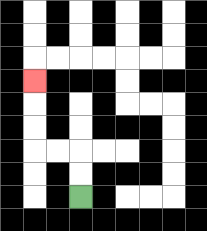{'start': '[3, 8]', 'end': '[1, 3]', 'path_directions': 'U,U,L,L,U,U,U', 'path_coordinates': '[[3, 8], [3, 7], [3, 6], [2, 6], [1, 6], [1, 5], [1, 4], [1, 3]]'}